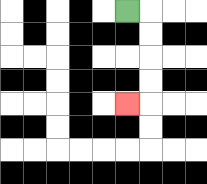{'start': '[5, 0]', 'end': '[5, 4]', 'path_directions': 'R,D,D,D,D,L', 'path_coordinates': '[[5, 0], [6, 0], [6, 1], [6, 2], [6, 3], [6, 4], [5, 4]]'}